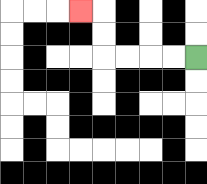{'start': '[8, 2]', 'end': '[3, 0]', 'path_directions': 'L,L,L,L,U,U,L', 'path_coordinates': '[[8, 2], [7, 2], [6, 2], [5, 2], [4, 2], [4, 1], [4, 0], [3, 0]]'}